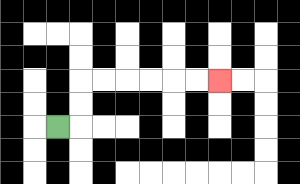{'start': '[2, 5]', 'end': '[9, 3]', 'path_directions': 'R,U,U,R,R,R,R,R,R', 'path_coordinates': '[[2, 5], [3, 5], [3, 4], [3, 3], [4, 3], [5, 3], [6, 3], [7, 3], [8, 3], [9, 3]]'}